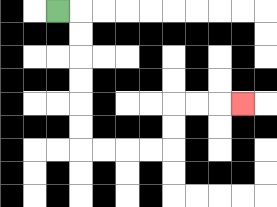{'start': '[2, 0]', 'end': '[10, 4]', 'path_directions': 'R,D,D,D,D,D,D,R,R,R,R,U,U,R,R,R', 'path_coordinates': '[[2, 0], [3, 0], [3, 1], [3, 2], [3, 3], [3, 4], [3, 5], [3, 6], [4, 6], [5, 6], [6, 6], [7, 6], [7, 5], [7, 4], [8, 4], [9, 4], [10, 4]]'}